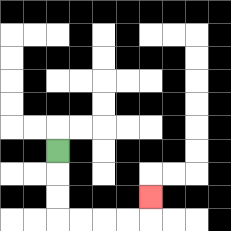{'start': '[2, 6]', 'end': '[6, 8]', 'path_directions': 'D,D,D,R,R,R,R,U', 'path_coordinates': '[[2, 6], [2, 7], [2, 8], [2, 9], [3, 9], [4, 9], [5, 9], [6, 9], [6, 8]]'}